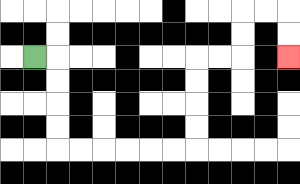{'start': '[1, 2]', 'end': '[12, 2]', 'path_directions': 'R,D,D,D,D,R,R,R,R,R,R,U,U,U,U,R,R,U,U,R,R,D,D', 'path_coordinates': '[[1, 2], [2, 2], [2, 3], [2, 4], [2, 5], [2, 6], [3, 6], [4, 6], [5, 6], [6, 6], [7, 6], [8, 6], [8, 5], [8, 4], [8, 3], [8, 2], [9, 2], [10, 2], [10, 1], [10, 0], [11, 0], [12, 0], [12, 1], [12, 2]]'}